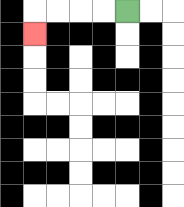{'start': '[5, 0]', 'end': '[1, 1]', 'path_directions': 'L,L,L,L,D', 'path_coordinates': '[[5, 0], [4, 0], [3, 0], [2, 0], [1, 0], [1, 1]]'}